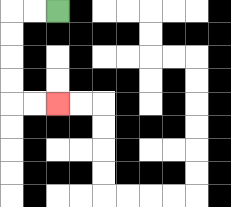{'start': '[2, 0]', 'end': '[2, 4]', 'path_directions': 'L,L,D,D,D,D,R,R', 'path_coordinates': '[[2, 0], [1, 0], [0, 0], [0, 1], [0, 2], [0, 3], [0, 4], [1, 4], [2, 4]]'}